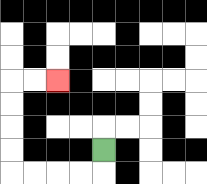{'start': '[4, 6]', 'end': '[2, 3]', 'path_directions': 'D,L,L,L,L,U,U,U,U,R,R', 'path_coordinates': '[[4, 6], [4, 7], [3, 7], [2, 7], [1, 7], [0, 7], [0, 6], [0, 5], [0, 4], [0, 3], [1, 3], [2, 3]]'}